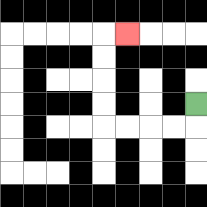{'start': '[8, 4]', 'end': '[5, 1]', 'path_directions': 'D,L,L,L,L,U,U,U,U,R', 'path_coordinates': '[[8, 4], [8, 5], [7, 5], [6, 5], [5, 5], [4, 5], [4, 4], [4, 3], [4, 2], [4, 1], [5, 1]]'}